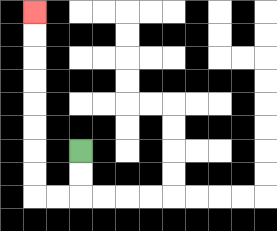{'start': '[3, 6]', 'end': '[1, 0]', 'path_directions': 'D,D,L,L,U,U,U,U,U,U,U,U', 'path_coordinates': '[[3, 6], [3, 7], [3, 8], [2, 8], [1, 8], [1, 7], [1, 6], [1, 5], [1, 4], [1, 3], [1, 2], [1, 1], [1, 0]]'}